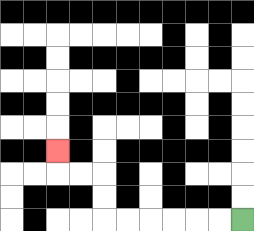{'start': '[10, 9]', 'end': '[2, 6]', 'path_directions': 'L,L,L,L,L,L,U,U,L,L,U', 'path_coordinates': '[[10, 9], [9, 9], [8, 9], [7, 9], [6, 9], [5, 9], [4, 9], [4, 8], [4, 7], [3, 7], [2, 7], [2, 6]]'}